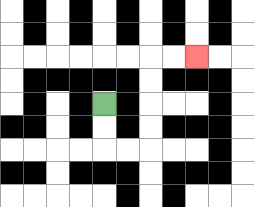{'start': '[4, 4]', 'end': '[8, 2]', 'path_directions': 'D,D,R,R,U,U,U,U,R,R', 'path_coordinates': '[[4, 4], [4, 5], [4, 6], [5, 6], [6, 6], [6, 5], [6, 4], [6, 3], [6, 2], [7, 2], [8, 2]]'}